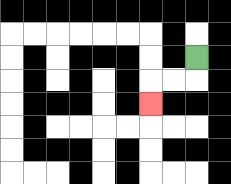{'start': '[8, 2]', 'end': '[6, 4]', 'path_directions': 'D,L,L,D', 'path_coordinates': '[[8, 2], [8, 3], [7, 3], [6, 3], [6, 4]]'}